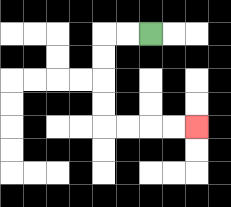{'start': '[6, 1]', 'end': '[8, 5]', 'path_directions': 'L,L,D,D,D,D,R,R,R,R', 'path_coordinates': '[[6, 1], [5, 1], [4, 1], [4, 2], [4, 3], [4, 4], [4, 5], [5, 5], [6, 5], [7, 5], [8, 5]]'}